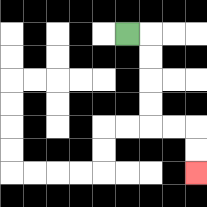{'start': '[5, 1]', 'end': '[8, 7]', 'path_directions': 'R,D,D,D,D,R,R,D,D', 'path_coordinates': '[[5, 1], [6, 1], [6, 2], [6, 3], [6, 4], [6, 5], [7, 5], [8, 5], [8, 6], [8, 7]]'}